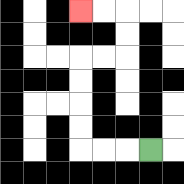{'start': '[6, 6]', 'end': '[3, 0]', 'path_directions': 'L,L,L,U,U,U,U,R,R,U,U,L,L', 'path_coordinates': '[[6, 6], [5, 6], [4, 6], [3, 6], [3, 5], [3, 4], [3, 3], [3, 2], [4, 2], [5, 2], [5, 1], [5, 0], [4, 0], [3, 0]]'}